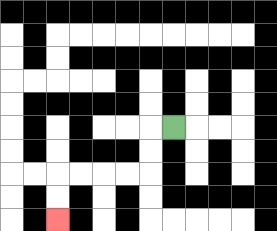{'start': '[7, 5]', 'end': '[2, 9]', 'path_directions': 'L,D,D,L,L,L,L,D,D', 'path_coordinates': '[[7, 5], [6, 5], [6, 6], [6, 7], [5, 7], [4, 7], [3, 7], [2, 7], [2, 8], [2, 9]]'}